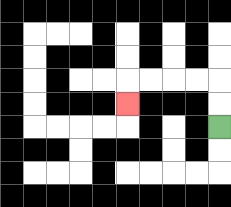{'start': '[9, 5]', 'end': '[5, 4]', 'path_directions': 'U,U,L,L,L,L,D', 'path_coordinates': '[[9, 5], [9, 4], [9, 3], [8, 3], [7, 3], [6, 3], [5, 3], [5, 4]]'}